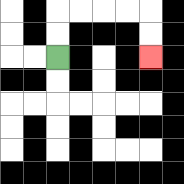{'start': '[2, 2]', 'end': '[6, 2]', 'path_directions': 'U,U,R,R,R,R,D,D', 'path_coordinates': '[[2, 2], [2, 1], [2, 0], [3, 0], [4, 0], [5, 0], [6, 0], [6, 1], [6, 2]]'}